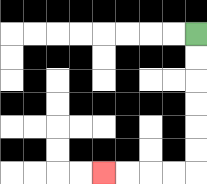{'start': '[8, 1]', 'end': '[4, 7]', 'path_directions': 'D,D,D,D,D,D,L,L,L,L', 'path_coordinates': '[[8, 1], [8, 2], [8, 3], [8, 4], [8, 5], [8, 6], [8, 7], [7, 7], [6, 7], [5, 7], [4, 7]]'}